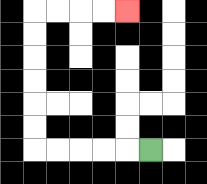{'start': '[6, 6]', 'end': '[5, 0]', 'path_directions': 'L,L,L,L,L,U,U,U,U,U,U,R,R,R,R', 'path_coordinates': '[[6, 6], [5, 6], [4, 6], [3, 6], [2, 6], [1, 6], [1, 5], [1, 4], [1, 3], [1, 2], [1, 1], [1, 0], [2, 0], [3, 0], [4, 0], [5, 0]]'}